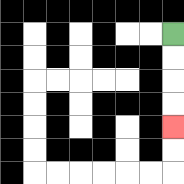{'start': '[7, 1]', 'end': '[7, 5]', 'path_directions': 'D,D,D,D', 'path_coordinates': '[[7, 1], [7, 2], [7, 3], [7, 4], [7, 5]]'}